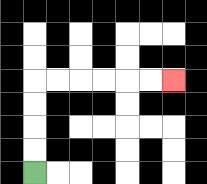{'start': '[1, 7]', 'end': '[7, 3]', 'path_directions': 'U,U,U,U,R,R,R,R,R,R', 'path_coordinates': '[[1, 7], [1, 6], [1, 5], [1, 4], [1, 3], [2, 3], [3, 3], [4, 3], [5, 3], [6, 3], [7, 3]]'}